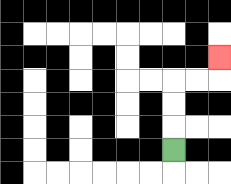{'start': '[7, 6]', 'end': '[9, 2]', 'path_directions': 'U,U,U,R,R,U', 'path_coordinates': '[[7, 6], [7, 5], [7, 4], [7, 3], [8, 3], [9, 3], [9, 2]]'}